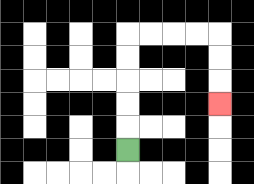{'start': '[5, 6]', 'end': '[9, 4]', 'path_directions': 'U,U,U,U,U,R,R,R,R,D,D,D', 'path_coordinates': '[[5, 6], [5, 5], [5, 4], [5, 3], [5, 2], [5, 1], [6, 1], [7, 1], [8, 1], [9, 1], [9, 2], [9, 3], [9, 4]]'}